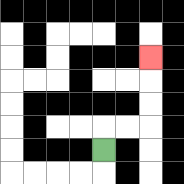{'start': '[4, 6]', 'end': '[6, 2]', 'path_directions': 'U,R,R,U,U,U', 'path_coordinates': '[[4, 6], [4, 5], [5, 5], [6, 5], [6, 4], [6, 3], [6, 2]]'}